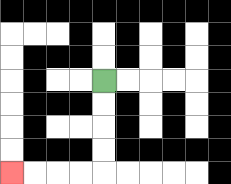{'start': '[4, 3]', 'end': '[0, 7]', 'path_directions': 'D,D,D,D,L,L,L,L', 'path_coordinates': '[[4, 3], [4, 4], [4, 5], [4, 6], [4, 7], [3, 7], [2, 7], [1, 7], [0, 7]]'}